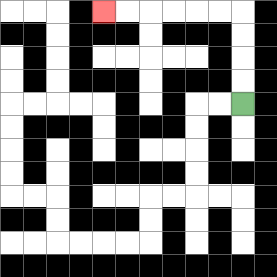{'start': '[10, 4]', 'end': '[4, 0]', 'path_directions': 'U,U,U,U,L,L,L,L,L,L', 'path_coordinates': '[[10, 4], [10, 3], [10, 2], [10, 1], [10, 0], [9, 0], [8, 0], [7, 0], [6, 0], [5, 0], [4, 0]]'}